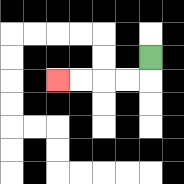{'start': '[6, 2]', 'end': '[2, 3]', 'path_directions': 'D,L,L,L,L', 'path_coordinates': '[[6, 2], [6, 3], [5, 3], [4, 3], [3, 3], [2, 3]]'}